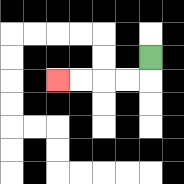{'start': '[6, 2]', 'end': '[2, 3]', 'path_directions': 'D,L,L,L,L', 'path_coordinates': '[[6, 2], [6, 3], [5, 3], [4, 3], [3, 3], [2, 3]]'}